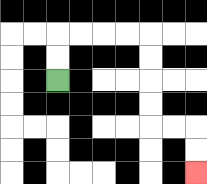{'start': '[2, 3]', 'end': '[8, 7]', 'path_directions': 'U,U,R,R,R,R,D,D,D,D,R,R,D,D', 'path_coordinates': '[[2, 3], [2, 2], [2, 1], [3, 1], [4, 1], [5, 1], [6, 1], [6, 2], [6, 3], [6, 4], [6, 5], [7, 5], [8, 5], [8, 6], [8, 7]]'}